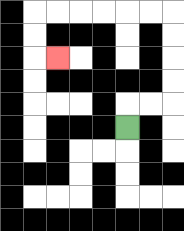{'start': '[5, 5]', 'end': '[2, 2]', 'path_directions': 'U,R,R,U,U,U,U,L,L,L,L,L,L,D,D,R', 'path_coordinates': '[[5, 5], [5, 4], [6, 4], [7, 4], [7, 3], [7, 2], [7, 1], [7, 0], [6, 0], [5, 0], [4, 0], [3, 0], [2, 0], [1, 0], [1, 1], [1, 2], [2, 2]]'}